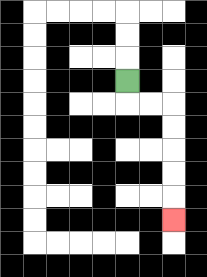{'start': '[5, 3]', 'end': '[7, 9]', 'path_directions': 'D,R,R,D,D,D,D,D', 'path_coordinates': '[[5, 3], [5, 4], [6, 4], [7, 4], [7, 5], [7, 6], [7, 7], [7, 8], [7, 9]]'}